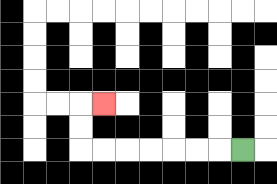{'start': '[10, 6]', 'end': '[4, 4]', 'path_directions': 'L,L,L,L,L,L,L,U,U,R', 'path_coordinates': '[[10, 6], [9, 6], [8, 6], [7, 6], [6, 6], [5, 6], [4, 6], [3, 6], [3, 5], [3, 4], [4, 4]]'}